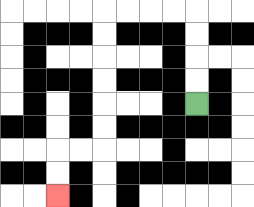{'start': '[8, 4]', 'end': '[2, 8]', 'path_directions': 'U,U,U,U,L,L,L,L,D,D,D,D,D,D,L,L,D,D', 'path_coordinates': '[[8, 4], [8, 3], [8, 2], [8, 1], [8, 0], [7, 0], [6, 0], [5, 0], [4, 0], [4, 1], [4, 2], [4, 3], [4, 4], [4, 5], [4, 6], [3, 6], [2, 6], [2, 7], [2, 8]]'}